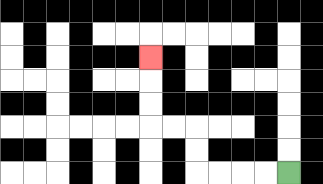{'start': '[12, 7]', 'end': '[6, 2]', 'path_directions': 'L,L,L,L,U,U,L,L,U,U,U', 'path_coordinates': '[[12, 7], [11, 7], [10, 7], [9, 7], [8, 7], [8, 6], [8, 5], [7, 5], [6, 5], [6, 4], [6, 3], [6, 2]]'}